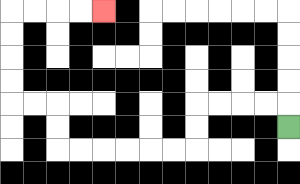{'start': '[12, 5]', 'end': '[4, 0]', 'path_directions': 'U,L,L,L,L,D,D,L,L,L,L,L,L,U,U,L,L,U,U,U,U,R,R,R,R', 'path_coordinates': '[[12, 5], [12, 4], [11, 4], [10, 4], [9, 4], [8, 4], [8, 5], [8, 6], [7, 6], [6, 6], [5, 6], [4, 6], [3, 6], [2, 6], [2, 5], [2, 4], [1, 4], [0, 4], [0, 3], [0, 2], [0, 1], [0, 0], [1, 0], [2, 0], [3, 0], [4, 0]]'}